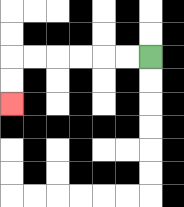{'start': '[6, 2]', 'end': '[0, 4]', 'path_directions': 'L,L,L,L,L,L,D,D', 'path_coordinates': '[[6, 2], [5, 2], [4, 2], [3, 2], [2, 2], [1, 2], [0, 2], [0, 3], [0, 4]]'}